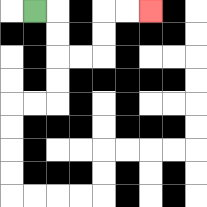{'start': '[1, 0]', 'end': '[6, 0]', 'path_directions': 'R,D,D,R,R,U,U,R,R', 'path_coordinates': '[[1, 0], [2, 0], [2, 1], [2, 2], [3, 2], [4, 2], [4, 1], [4, 0], [5, 0], [6, 0]]'}